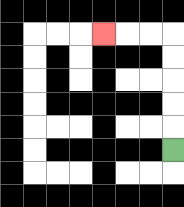{'start': '[7, 6]', 'end': '[4, 1]', 'path_directions': 'U,U,U,U,U,L,L,L', 'path_coordinates': '[[7, 6], [7, 5], [7, 4], [7, 3], [7, 2], [7, 1], [6, 1], [5, 1], [4, 1]]'}